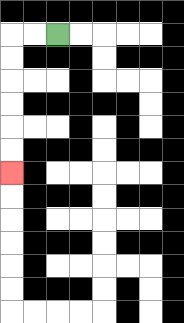{'start': '[2, 1]', 'end': '[0, 7]', 'path_directions': 'L,L,D,D,D,D,D,D', 'path_coordinates': '[[2, 1], [1, 1], [0, 1], [0, 2], [0, 3], [0, 4], [0, 5], [0, 6], [0, 7]]'}